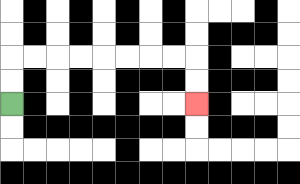{'start': '[0, 4]', 'end': '[8, 4]', 'path_directions': 'U,U,R,R,R,R,R,R,R,R,D,D', 'path_coordinates': '[[0, 4], [0, 3], [0, 2], [1, 2], [2, 2], [3, 2], [4, 2], [5, 2], [6, 2], [7, 2], [8, 2], [8, 3], [8, 4]]'}